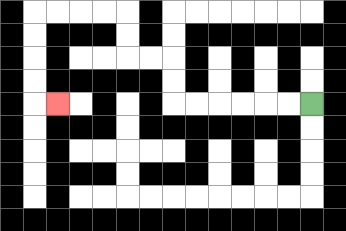{'start': '[13, 4]', 'end': '[2, 4]', 'path_directions': 'L,L,L,L,L,L,U,U,L,L,U,U,L,L,L,L,D,D,D,D,R', 'path_coordinates': '[[13, 4], [12, 4], [11, 4], [10, 4], [9, 4], [8, 4], [7, 4], [7, 3], [7, 2], [6, 2], [5, 2], [5, 1], [5, 0], [4, 0], [3, 0], [2, 0], [1, 0], [1, 1], [1, 2], [1, 3], [1, 4], [2, 4]]'}